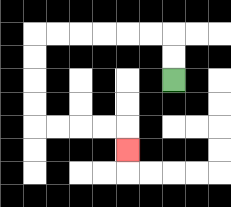{'start': '[7, 3]', 'end': '[5, 6]', 'path_directions': 'U,U,L,L,L,L,L,L,D,D,D,D,R,R,R,R,D', 'path_coordinates': '[[7, 3], [7, 2], [7, 1], [6, 1], [5, 1], [4, 1], [3, 1], [2, 1], [1, 1], [1, 2], [1, 3], [1, 4], [1, 5], [2, 5], [3, 5], [4, 5], [5, 5], [5, 6]]'}